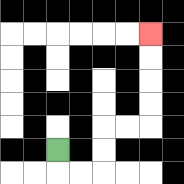{'start': '[2, 6]', 'end': '[6, 1]', 'path_directions': 'D,R,R,U,U,R,R,U,U,U,U', 'path_coordinates': '[[2, 6], [2, 7], [3, 7], [4, 7], [4, 6], [4, 5], [5, 5], [6, 5], [6, 4], [6, 3], [6, 2], [6, 1]]'}